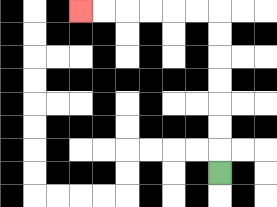{'start': '[9, 7]', 'end': '[3, 0]', 'path_directions': 'U,U,U,U,U,U,U,L,L,L,L,L,L', 'path_coordinates': '[[9, 7], [9, 6], [9, 5], [9, 4], [9, 3], [9, 2], [9, 1], [9, 0], [8, 0], [7, 0], [6, 0], [5, 0], [4, 0], [3, 0]]'}